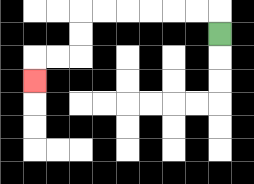{'start': '[9, 1]', 'end': '[1, 3]', 'path_directions': 'U,L,L,L,L,L,L,D,D,L,L,D', 'path_coordinates': '[[9, 1], [9, 0], [8, 0], [7, 0], [6, 0], [5, 0], [4, 0], [3, 0], [3, 1], [3, 2], [2, 2], [1, 2], [1, 3]]'}